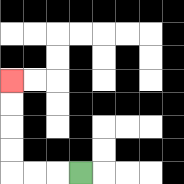{'start': '[3, 7]', 'end': '[0, 3]', 'path_directions': 'L,L,L,U,U,U,U', 'path_coordinates': '[[3, 7], [2, 7], [1, 7], [0, 7], [0, 6], [0, 5], [0, 4], [0, 3]]'}